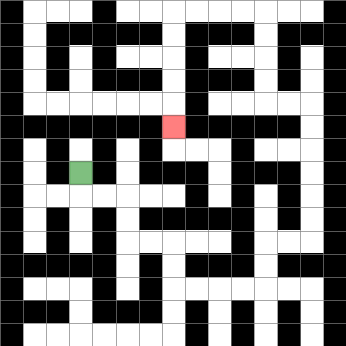{'start': '[3, 7]', 'end': '[7, 5]', 'path_directions': 'D,R,R,D,D,R,R,D,D,R,R,R,R,U,U,R,R,U,U,U,U,U,U,L,L,U,U,U,U,L,L,L,L,D,D,D,D,D', 'path_coordinates': '[[3, 7], [3, 8], [4, 8], [5, 8], [5, 9], [5, 10], [6, 10], [7, 10], [7, 11], [7, 12], [8, 12], [9, 12], [10, 12], [11, 12], [11, 11], [11, 10], [12, 10], [13, 10], [13, 9], [13, 8], [13, 7], [13, 6], [13, 5], [13, 4], [12, 4], [11, 4], [11, 3], [11, 2], [11, 1], [11, 0], [10, 0], [9, 0], [8, 0], [7, 0], [7, 1], [7, 2], [7, 3], [7, 4], [7, 5]]'}